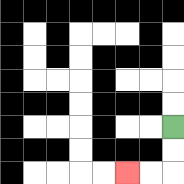{'start': '[7, 5]', 'end': '[5, 7]', 'path_directions': 'D,D,L,L', 'path_coordinates': '[[7, 5], [7, 6], [7, 7], [6, 7], [5, 7]]'}